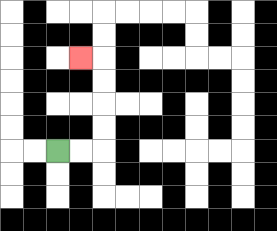{'start': '[2, 6]', 'end': '[3, 2]', 'path_directions': 'R,R,U,U,U,U,L', 'path_coordinates': '[[2, 6], [3, 6], [4, 6], [4, 5], [4, 4], [4, 3], [4, 2], [3, 2]]'}